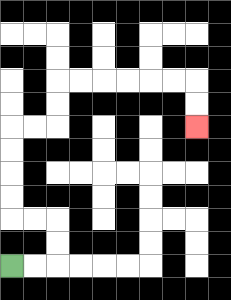{'start': '[0, 11]', 'end': '[8, 5]', 'path_directions': 'R,R,U,U,L,L,U,U,U,U,R,R,U,U,R,R,R,R,R,R,D,D', 'path_coordinates': '[[0, 11], [1, 11], [2, 11], [2, 10], [2, 9], [1, 9], [0, 9], [0, 8], [0, 7], [0, 6], [0, 5], [1, 5], [2, 5], [2, 4], [2, 3], [3, 3], [4, 3], [5, 3], [6, 3], [7, 3], [8, 3], [8, 4], [8, 5]]'}